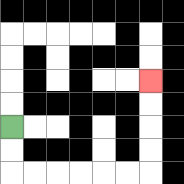{'start': '[0, 5]', 'end': '[6, 3]', 'path_directions': 'D,D,R,R,R,R,R,R,U,U,U,U', 'path_coordinates': '[[0, 5], [0, 6], [0, 7], [1, 7], [2, 7], [3, 7], [4, 7], [5, 7], [6, 7], [6, 6], [6, 5], [6, 4], [6, 3]]'}